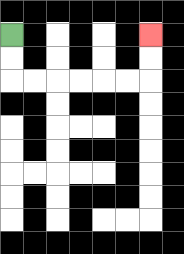{'start': '[0, 1]', 'end': '[6, 1]', 'path_directions': 'D,D,R,R,R,R,R,R,U,U', 'path_coordinates': '[[0, 1], [0, 2], [0, 3], [1, 3], [2, 3], [3, 3], [4, 3], [5, 3], [6, 3], [6, 2], [6, 1]]'}